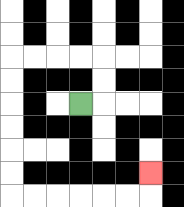{'start': '[3, 4]', 'end': '[6, 7]', 'path_directions': 'R,U,U,L,L,L,L,D,D,D,D,D,D,R,R,R,R,R,R,U', 'path_coordinates': '[[3, 4], [4, 4], [4, 3], [4, 2], [3, 2], [2, 2], [1, 2], [0, 2], [0, 3], [0, 4], [0, 5], [0, 6], [0, 7], [0, 8], [1, 8], [2, 8], [3, 8], [4, 8], [5, 8], [6, 8], [6, 7]]'}